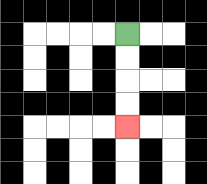{'start': '[5, 1]', 'end': '[5, 5]', 'path_directions': 'D,D,D,D', 'path_coordinates': '[[5, 1], [5, 2], [5, 3], [5, 4], [5, 5]]'}